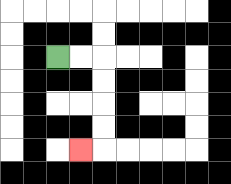{'start': '[2, 2]', 'end': '[3, 6]', 'path_directions': 'R,R,D,D,D,D,L', 'path_coordinates': '[[2, 2], [3, 2], [4, 2], [4, 3], [4, 4], [4, 5], [4, 6], [3, 6]]'}